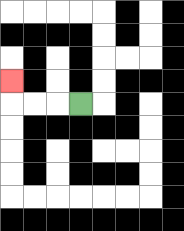{'start': '[3, 4]', 'end': '[0, 3]', 'path_directions': 'L,L,L,U', 'path_coordinates': '[[3, 4], [2, 4], [1, 4], [0, 4], [0, 3]]'}